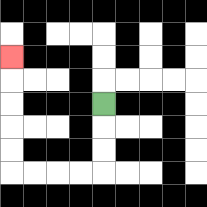{'start': '[4, 4]', 'end': '[0, 2]', 'path_directions': 'D,D,D,L,L,L,L,U,U,U,U,U', 'path_coordinates': '[[4, 4], [4, 5], [4, 6], [4, 7], [3, 7], [2, 7], [1, 7], [0, 7], [0, 6], [0, 5], [0, 4], [0, 3], [0, 2]]'}